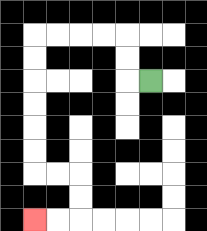{'start': '[6, 3]', 'end': '[1, 9]', 'path_directions': 'L,U,U,L,L,L,L,D,D,D,D,D,D,R,R,D,D,L,L', 'path_coordinates': '[[6, 3], [5, 3], [5, 2], [5, 1], [4, 1], [3, 1], [2, 1], [1, 1], [1, 2], [1, 3], [1, 4], [1, 5], [1, 6], [1, 7], [2, 7], [3, 7], [3, 8], [3, 9], [2, 9], [1, 9]]'}